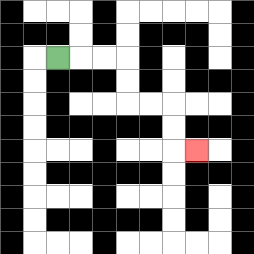{'start': '[2, 2]', 'end': '[8, 6]', 'path_directions': 'R,R,R,D,D,R,R,D,D,R', 'path_coordinates': '[[2, 2], [3, 2], [4, 2], [5, 2], [5, 3], [5, 4], [6, 4], [7, 4], [7, 5], [7, 6], [8, 6]]'}